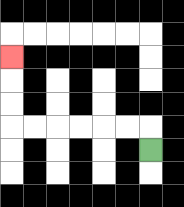{'start': '[6, 6]', 'end': '[0, 2]', 'path_directions': 'U,L,L,L,L,L,L,U,U,U', 'path_coordinates': '[[6, 6], [6, 5], [5, 5], [4, 5], [3, 5], [2, 5], [1, 5], [0, 5], [0, 4], [0, 3], [0, 2]]'}